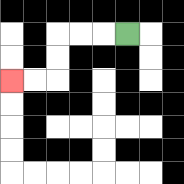{'start': '[5, 1]', 'end': '[0, 3]', 'path_directions': 'L,L,L,D,D,L,L', 'path_coordinates': '[[5, 1], [4, 1], [3, 1], [2, 1], [2, 2], [2, 3], [1, 3], [0, 3]]'}